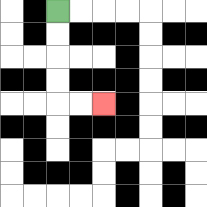{'start': '[2, 0]', 'end': '[4, 4]', 'path_directions': 'D,D,D,D,R,R', 'path_coordinates': '[[2, 0], [2, 1], [2, 2], [2, 3], [2, 4], [3, 4], [4, 4]]'}